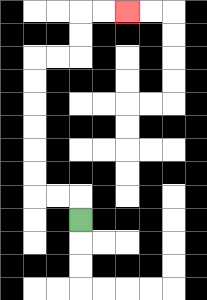{'start': '[3, 9]', 'end': '[5, 0]', 'path_directions': 'U,L,L,U,U,U,U,U,U,R,R,U,U,R,R', 'path_coordinates': '[[3, 9], [3, 8], [2, 8], [1, 8], [1, 7], [1, 6], [1, 5], [1, 4], [1, 3], [1, 2], [2, 2], [3, 2], [3, 1], [3, 0], [4, 0], [5, 0]]'}